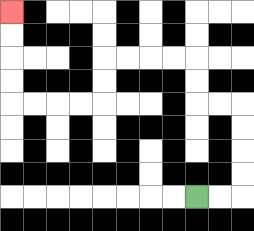{'start': '[8, 8]', 'end': '[0, 0]', 'path_directions': 'R,R,U,U,U,U,L,L,U,U,L,L,L,L,D,D,L,L,L,L,U,U,U,U', 'path_coordinates': '[[8, 8], [9, 8], [10, 8], [10, 7], [10, 6], [10, 5], [10, 4], [9, 4], [8, 4], [8, 3], [8, 2], [7, 2], [6, 2], [5, 2], [4, 2], [4, 3], [4, 4], [3, 4], [2, 4], [1, 4], [0, 4], [0, 3], [0, 2], [0, 1], [0, 0]]'}